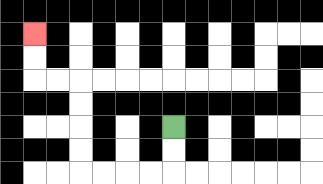{'start': '[7, 5]', 'end': '[1, 1]', 'path_directions': 'D,D,L,L,L,L,U,U,U,U,L,L,U,U', 'path_coordinates': '[[7, 5], [7, 6], [7, 7], [6, 7], [5, 7], [4, 7], [3, 7], [3, 6], [3, 5], [3, 4], [3, 3], [2, 3], [1, 3], [1, 2], [1, 1]]'}